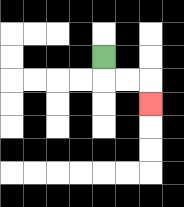{'start': '[4, 2]', 'end': '[6, 4]', 'path_directions': 'D,R,R,D', 'path_coordinates': '[[4, 2], [4, 3], [5, 3], [6, 3], [6, 4]]'}